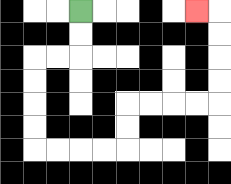{'start': '[3, 0]', 'end': '[8, 0]', 'path_directions': 'D,D,L,L,D,D,D,D,R,R,R,R,U,U,R,R,R,R,U,U,U,U,L', 'path_coordinates': '[[3, 0], [3, 1], [3, 2], [2, 2], [1, 2], [1, 3], [1, 4], [1, 5], [1, 6], [2, 6], [3, 6], [4, 6], [5, 6], [5, 5], [5, 4], [6, 4], [7, 4], [8, 4], [9, 4], [9, 3], [9, 2], [9, 1], [9, 0], [8, 0]]'}